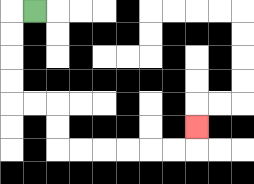{'start': '[1, 0]', 'end': '[8, 5]', 'path_directions': 'L,D,D,D,D,R,R,D,D,R,R,R,R,R,R,U', 'path_coordinates': '[[1, 0], [0, 0], [0, 1], [0, 2], [0, 3], [0, 4], [1, 4], [2, 4], [2, 5], [2, 6], [3, 6], [4, 6], [5, 6], [6, 6], [7, 6], [8, 6], [8, 5]]'}